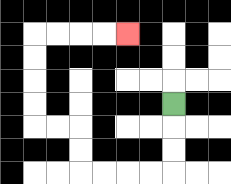{'start': '[7, 4]', 'end': '[5, 1]', 'path_directions': 'D,D,D,L,L,L,L,U,U,L,L,U,U,U,U,R,R,R,R', 'path_coordinates': '[[7, 4], [7, 5], [7, 6], [7, 7], [6, 7], [5, 7], [4, 7], [3, 7], [3, 6], [3, 5], [2, 5], [1, 5], [1, 4], [1, 3], [1, 2], [1, 1], [2, 1], [3, 1], [4, 1], [5, 1]]'}